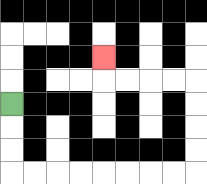{'start': '[0, 4]', 'end': '[4, 2]', 'path_directions': 'D,D,D,R,R,R,R,R,R,R,R,U,U,U,U,L,L,L,L,U', 'path_coordinates': '[[0, 4], [0, 5], [0, 6], [0, 7], [1, 7], [2, 7], [3, 7], [4, 7], [5, 7], [6, 7], [7, 7], [8, 7], [8, 6], [8, 5], [8, 4], [8, 3], [7, 3], [6, 3], [5, 3], [4, 3], [4, 2]]'}